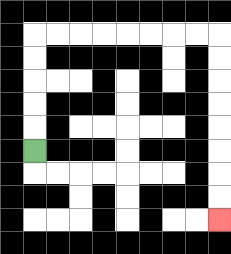{'start': '[1, 6]', 'end': '[9, 9]', 'path_directions': 'U,U,U,U,U,R,R,R,R,R,R,R,R,D,D,D,D,D,D,D,D', 'path_coordinates': '[[1, 6], [1, 5], [1, 4], [1, 3], [1, 2], [1, 1], [2, 1], [3, 1], [4, 1], [5, 1], [6, 1], [7, 1], [8, 1], [9, 1], [9, 2], [9, 3], [9, 4], [9, 5], [9, 6], [9, 7], [9, 8], [9, 9]]'}